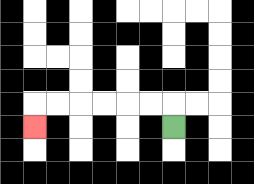{'start': '[7, 5]', 'end': '[1, 5]', 'path_directions': 'U,L,L,L,L,L,L,D', 'path_coordinates': '[[7, 5], [7, 4], [6, 4], [5, 4], [4, 4], [3, 4], [2, 4], [1, 4], [1, 5]]'}